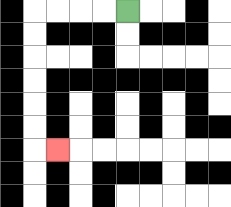{'start': '[5, 0]', 'end': '[2, 6]', 'path_directions': 'L,L,L,L,D,D,D,D,D,D,R', 'path_coordinates': '[[5, 0], [4, 0], [3, 0], [2, 0], [1, 0], [1, 1], [1, 2], [1, 3], [1, 4], [1, 5], [1, 6], [2, 6]]'}